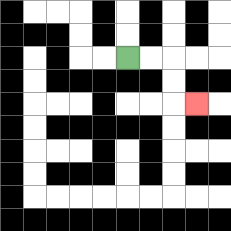{'start': '[5, 2]', 'end': '[8, 4]', 'path_directions': 'R,R,D,D,R', 'path_coordinates': '[[5, 2], [6, 2], [7, 2], [7, 3], [7, 4], [8, 4]]'}